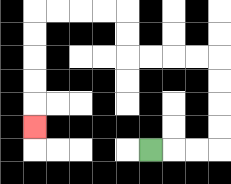{'start': '[6, 6]', 'end': '[1, 5]', 'path_directions': 'R,R,R,U,U,U,U,L,L,L,L,U,U,L,L,L,L,D,D,D,D,D', 'path_coordinates': '[[6, 6], [7, 6], [8, 6], [9, 6], [9, 5], [9, 4], [9, 3], [9, 2], [8, 2], [7, 2], [6, 2], [5, 2], [5, 1], [5, 0], [4, 0], [3, 0], [2, 0], [1, 0], [1, 1], [1, 2], [1, 3], [1, 4], [1, 5]]'}